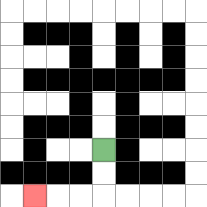{'start': '[4, 6]', 'end': '[1, 8]', 'path_directions': 'D,D,L,L,L', 'path_coordinates': '[[4, 6], [4, 7], [4, 8], [3, 8], [2, 8], [1, 8]]'}